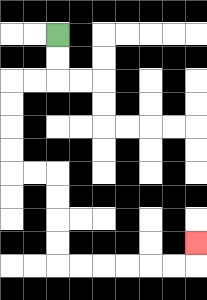{'start': '[2, 1]', 'end': '[8, 10]', 'path_directions': 'D,D,L,L,D,D,D,D,R,R,D,D,D,D,R,R,R,R,R,R,U', 'path_coordinates': '[[2, 1], [2, 2], [2, 3], [1, 3], [0, 3], [0, 4], [0, 5], [0, 6], [0, 7], [1, 7], [2, 7], [2, 8], [2, 9], [2, 10], [2, 11], [3, 11], [4, 11], [5, 11], [6, 11], [7, 11], [8, 11], [8, 10]]'}